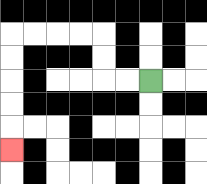{'start': '[6, 3]', 'end': '[0, 6]', 'path_directions': 'L,L,U,U,L,L,L,L,D,D,D,D,D', 'path_coordinates': '[[6, 3], [5, 3], [4, 3], [4, 2], [4, 1], [3, 1], [2, 1], [1, 1], [0, 1], [0, 2], [0, 3], [0, 4], [0, 5], [0, 6]]'}